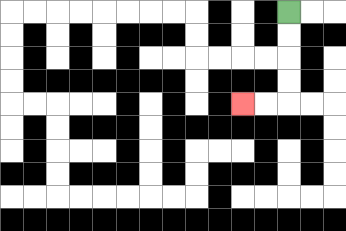{'start': '[12, 0]', 'end': '[10, 4]', 'path_directions': 'D,D,D,D,L,L', 'path_coordinates': '[[12, 0], [12, 1], [12, 2], [12, 3], [12, 4], [11, 4], [10, 4]]'}